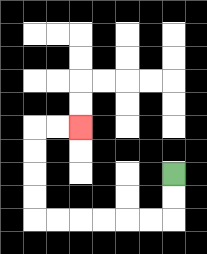{'start': '[7, 7]', 'end': '[3, 5]', 'path_directions': 'D,D,L,L,L,L,L,L,U,U,U,U,R,R', 'path_coordinates': '[[7, 7], [7, 8], [7, 9], [6, 9], [5, 9], [4, 9], [3, 9], [2, 9], [1, 9], [1, 8], [1, 7], [1, 6], [1, 5], [2, 5], [3, 5]]'}